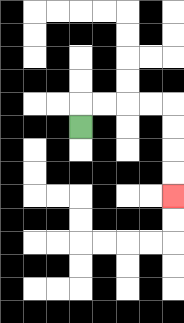{'start': '[3, 5]', 'end': '[7, 8]', 'path_directions': 'U,R,R,R,R,D,D,D,D', 'path_coordinates': '[[3, 5], [3, 4], [4, 4], [5, 4], [6, 4], [7, 4], [7, 5], [7, 6], [7, 7], [7, 8]]'}